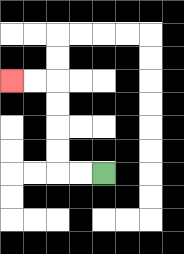{'start': '[4, 7]', 'end': '[0, 3]', 'path_directions': 'L,L,U,U,U,U,L,L', 'path_coordinates': '[[4, 7], [3, 7], [2, 7], [2, 6], [2, 5], [2, 4], [2, 3], [1, 3], [0, 3]]'}